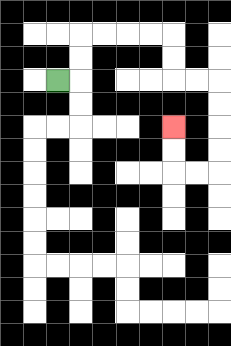{'start': '[2, 3]', 'end': '[7, 5]', 'path_directions': 'R,U,U,R,R,R,R,D,D,R,R,D,D,D,D,L,L,U,U', 'path_coordinates': '[[2, 3], [3, 3], [3, 2], [3, 1], [4, 1], [5, 1], [6, 1], [7, 1], [7, 2], [7, 3], [8, 3], [9, 3], [9, 4], [9, 5], [9, 6], [9, 7], [8, 7], [7, 7], [7, 6], [7, 5]]'}